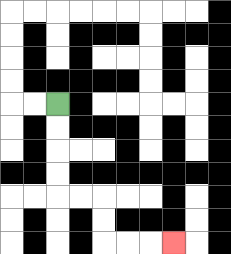{'start': '[2, 4]', 'end': '[7, 10]', 'path_directions': 'D,D,D,D,R,R,D,D,R,R,R', 'path_coordinates': '[[2, 4], [2, 5], [2, 6], [2, 7], [2, 8], [3, 8], [4, 8], [4, 9], [4, 10], [5, 10], [6, 10], [7, 10]]'}